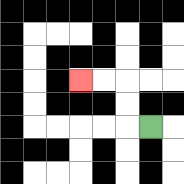{'start': '[6, 5]', 'end': '[3, 3]', 'path_directions': 'L,U,U,L,L', 'path_coordinates': '[[6, 5], [5, 5], [5, 4], [5, 3], [4, 3], [3, 3]]'}